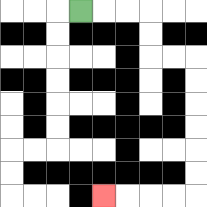{'start': '[3, 0]', 'end': '[4, 8]', 'path_directions': 'R,R,R,D,D,R,R,D,D,D,D,D,D,L,L,L,L', 'path_coordinates': '[[3, 0], [4, 0], [5, 0], [6, 0], [6, 1], [6, 2], [7, 2], [8, 2], [8, 3], [8, 4], [8, 5], [8, 6], [8, 7], [8, 8], [7, 8], [6, 8], [5, 8], [4, 8]]'}